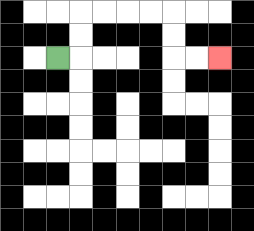{'start': '[2, 2]', 'end': '[9, 2]', 'path_directions': 'R,U,U,R,R,R,R,D,D,R,R', 'path_coordinates': '[[2, 2], [3, 2], [3, 1], [3, 0], [4, 0], [5, 0], [6, 0], [7, 0], [7, 1], [7, 2], [8, 2], [9, 2]]'}